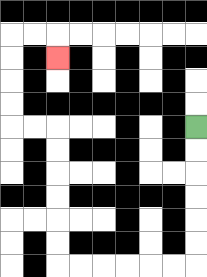{'start': '[8, 5]', 'end': '[2, 2]', 'path_directions': 'D,D,D,D,D,D,L,L,L,L,L,L,U,U,U,U,U,U,L,L,U,U,U,U,R,R,D', 'path_coordinates': '[[8, 5], [8, 6], [8, 7], [8, 8], [8, 9], [8, 10], [8, 11], [7, 11], [6, 11], [5, 11], [4, 11], [3, 11], [2, 11], [2, 10], [2, 9], [2, 8], [2, 7], [2, 6], [2, 5], [1, 5], [0, 5], [0, 4], [0, 3], [0, 2], [0, 1], [1, 1], [2, 1], [2, 2]]'}